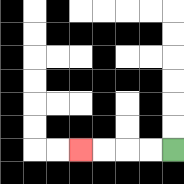{'start': '[7, 6]', 'end': '[3, 6]', 'path_directions': 'L,L,L,L', 'path_coordinates': '[[7, 6], [6, 6], [5, 6], [4, 6], [3, 6]]'}